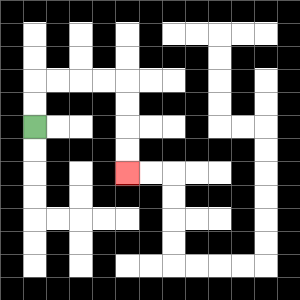{'start': '[1, 5]', 'end': '[5, 7]', 'path_directions': 'U,U,R,R,R,R,D,D,D,D', 'path_coordinates': '[[1, 5], [1, 4], [1, 3], [2, 3], [3, 3], [4, 3], [5, 3], [5, 4], [5, 5], [5, 6], [5, 7]]'}